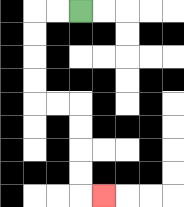{'start': '[3, 0]', 'end': '[4, 8]', 'path_directions': 'L,L,D,D,D,D,R,R,D,D,D,D,R', 'path_coordinates': '[[3, 0], [2, 0], [1, 0], [1, 1], [1, 2], [1, 3], [1, 4], [2, 4], [3, 4], [3, 5], [3, 6], [3, 7], [3, 8], [4, 8]]'}